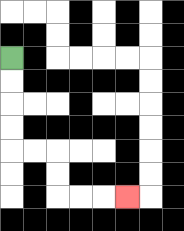{'start': '[0, 2]', 'end': '[5, 8]', 'path_directions': 'D,D,D,D,R,R,D,D,R,R,R', 'path_coordinates': '[[0, 2], [0, 3], [0, 4], [0, 5], [0, 6], [1, 6], [2, 6], [2, 7], [2, 8], [3, 8], [4, 8], [5, 8]]'}